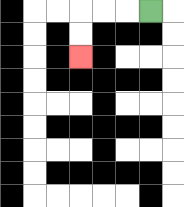{'start': '[6, 0]', 'end': '[3, 2]', 'path_directions': 'L,L,L,D,D', 'path_coordinates': '[[6, 0], [5, 0], [4, 0], [3, 0], [3, 1], [3, 2]]'}